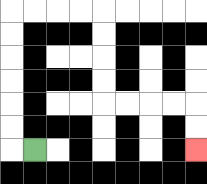{'start': '[1, 6]', 'end': '[8, 6]', 'path_directions': 'L,U,U,U,U,U,U,R,R,R,R,D,D,D,D,R,R,R,R,D,D', 'path_coordinates': '[[1, 6], [0, 6], [0, 5], [0, 4], [0, 3], [0, 2], [0, 1], [0, 0], [1, 0], [2, 0], [3, 0], [4, 0], [4, 1], [4, 2], [4, 3], [4, 4], [5, 4], [6, 4], [7, 4], [8, 4], [8, 5], [8, 6]]'}